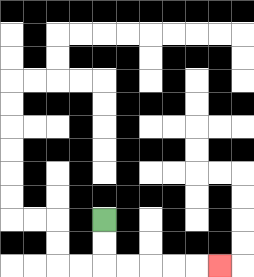{'start': '[4, 9]', 'end': '[9, 11]', 'path_directions': 'D,D,R,R,R,R,R', 'path_coordinates': '[[4, 9], [4, 10], [4, 11], [5, 11], [6, 11], [7, 11], [8, 11], [9, 11]]'}